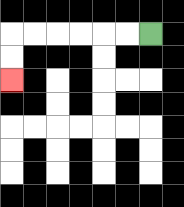{'start': '[6, 1]', 'end': '[0, 3]', 'path_directions': 'L,L,L,L,L,L,D,D', 'path_coordinates': '[[6, 1], [5, 1], [4, 1], [3, 1], [2, 1], [1, 1], [0, 1], [0, 2], [0, 3]]'}